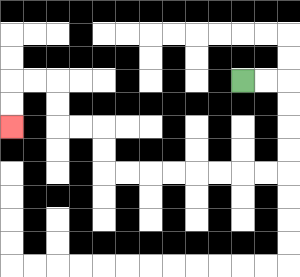{'start': '[10, 3]', 'end': '[0, 5]', 'path_directions': 'R,R,D,D,D,D,L,L,L,L,L,L,L,L,U,U,L,L,U,U,L,L,D,D', 'path_coordinates': '[[10, 3], [11, 3], [12, 3], [12, 4], [12, 5], [12, 6], [12, 7], [11, 7], [10, 7], [9, 7], [8, 7], [7, 7], [6, 7], [5, 7], [4, 7], [4, 6], [4, 5], [3, 5], [2, 5], [2, 4], [2, 3], [1, 3], [0, 3], [0, 4], [0, 5]]'}